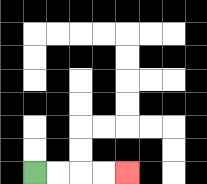{'start': '[1, 7]', 'end': '[5, 7]', 'path_directions': 'R,R,R,R', 'path_coordinates': '[[1, 7], [2, 7], [3, 7], [4, 7], [5, 7]]'}